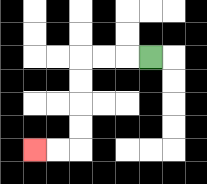{'start': '[6, 2]', 'end': '[1, 6]', 'path_directions': 'L,L,L,D,D,D,D,L,L', 'path_coordinates': '[[6, 2], [5, 2], [4, 2], [3, 2], [3, 3], [3, 4], [3, 5], [3, 6], [2, 6], [1, 6]]'}